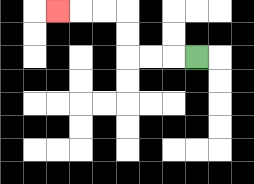{'start': '[8, 2]', 'end': '[2, 0]', 'path_directions': 'L,L,L,U,U,L,L,L', 'path_coordinates': '[[8, 2], [7, 2], [6, 2], [5, 2], [5, 1], [5, 0], [4, 0], [3, 0], [2, 0]]'}